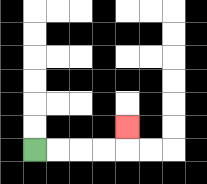{'start': '[1, 6]', 'end': '[5, 5]', 'path_directions': 'R,R,R,R,U', 'path_coordinates': '[[1, 6], [2, 6], [3, 6], [4, 6], [5, 6], [5, 5]]'}